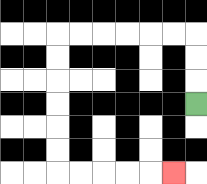{'start': '[8, 4]', 'end': '[7, 7]', 'path_directions': 'U,U,U,L,L,L,L,L,L,D,D,D,D,D,D,R,R,R,R,R', 'path_coordinates': '[[8, 4], [8, 3], [8, 2], [8, 1], [7, 1], [6, 1], [5, 1], [4, 1], [3, 1], [2, 1], [2, 2], [2, 3], [2, 4], [2, 5], [2, 6], [2, 7], [3, 7], [4, 7], [5, 7], [6, 7], [7, 7]]'}